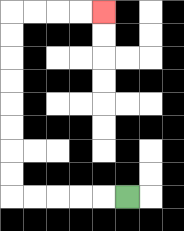{'start': '[5, 8]', 'end': '[4, 0]', 'path_directions': 'L,L,L,L,L,U,U,U,U,U,U,U,U,R,R,R,R', 'path_coordinates': '[[5, 8], [4, 8], [3, 8], [2, 8], [1, 8], [0, 8], [0, 7], [0, 6], [0, 5], [0, 4], [0, 3], [0, 2], [0, 1], [0, 0], [1, 0], [2, 0], [3, 0], [4, 0]]'}